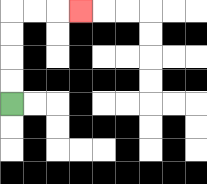{'start': '[0, 4]', 'end': '[3, 0]', 'path_directions': 'U,U,U,U,R,R,R', 'path_coordinates': '[[0, 4], [0, 3], [0, 2], [0, 1], [0, 0], [1, 0], [2, 0], [3, 0]]'}